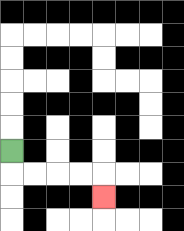{'start': '[0, 6]', 'end': '[4, 8]', 'path_directions': 'D,R,R,R,R,D', 'path_coordinates': '[[0, 6], [0, 7], [1, 7], [2, 7], [3, 7], [4, 7], [4, 8]]'}